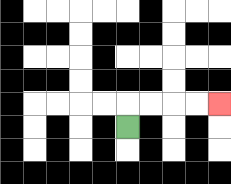{'start': '[5, 5]', 'end': '[9, 4]', 'path_directions': 'U,R,R,R,R', 'path_coordinates': '[[5, 5], [5, 4], [6, 4], [7, 4], [8, 4], [9, 4]]'}